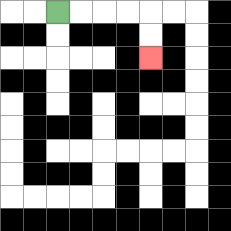{'start': '[2, 0]', 'end': '[6, 2]', 'path_directions': 'R,R,R,R,D,D', 'path_coordinates': '[[2, 0], [3, 0], [4, 0], [5, 0], [6, 0], [6, 1], [6, 2]]'}